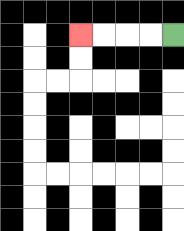{'start': '[7, 1]', 'end': '[3, 1]', 'path_directions': 'L,L,L,L', 'path_coordinates': '[[7, 1], [6, 1], [5, 1], [4, 1], [3, 1]]'}